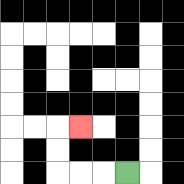{'start': '[5, 7]', 'end': '[3, 5]', 'path_directions': 'L,L,L,U,U,R', 'path_coordinates': '[[5, 7], [4, 7], [3, 7], [2, 7], [2, 6], [2, 5], [3, 5]]'}